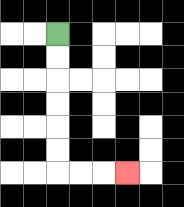{'start': '[2, 1]', 'end': '[5, 7]', 'path_directions': 'D,D,D,D,D,D,R,R,R', 'path_coordinates': '[[2, 1], [2, 2], [2, 3], [2, 4], [2, 5], [2, 6], [2, 7], [3, 7], [4, 7], [5, 7]]'}